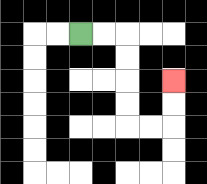{'start': '[3, 1]', 'end': '[7, 3]', 'path_directions': 'R,R,D,D,D,D,R,R,U,U', 'path_coordinates': '[[3, 1], [4, 1], [5, 1], [5, 2], [5, 3], [5, 4], [5, 5], [6, 5], [7, 5], [7, 4], [7, 3]]'}